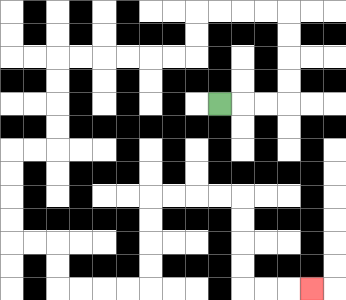{'start': '[9, 4]', 'end': '[13, 12]', 'path_directions': 'R,R,R,U,U,U,U,L,L,L,L,D,D,L,L,L,L,L,L,D,D,D,D,L,L,D,D,D,D,R,R,D,D,R,R,R,R,U,U,U,U,R,R,R,R,D,D,D,D,R,R,R', 'path_coordinates': '[[9, 4], [10, 4], [11, 4], [12, 4], [12, 3], [12, 2], [12, 1], [12, 0], [11, 0], [10, 0], [9, 0], [8, 0], [8, 1], [8, 2], [7, 2], [6, 2], [5, 2], [4, 2], [3, 2], [2, 2], [2, 3], [2, 4], [2, 5], [2, 6], [1, 6], [0, 6], [0, 7], [0, 8], [0, 9], [0, 10], [1, 10], [2, 10], [2, 11], [2, 12], [3, 12], [4, 12], [5, 12], [6, 12], [6, 11], [6, 10], [6, 9], [6, 8], [7, 8], [8, 8], [9, 8], [10, 8], [10, 9], [10, 10], [10, 11], [10, 12], [11, 12], [12, 12], [13, 12]]'}